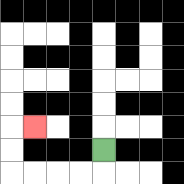{'start': '[4, 6]', 'end': '[1, 5]', 'path_directions': 'D,L,L,L,L,U,U,R', 'path_coordinates': '[[4, 6], [4, 7], [3, 7], [2, 7], [1, 7], [0, 7], [0, 6], [0, 5], [1, 5]]'}